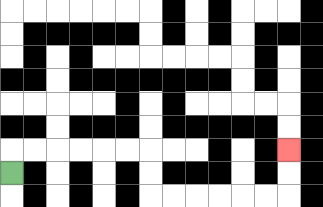{'start': '[0, 7]', 'end': '[12, 6]', 'path_directions': 'U,R,R,R,R,R,R,D,D,R,R,R,R,R,R,U,U', 'path_coordinates': '[[0, 7], [0, 6], [1, 6], [2, 6], [3, 6], [4, 6], [5, 6], [6, 6], [6, 7], [6, 8], [7, 8], [8, 8], [9, 8], [10, 8], [11, 8], [12, 8], [12, 7], [12, 6]]'}